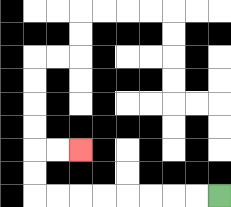{'start': '[9, 8]', 'end': '[3, 6]', 'path_directions': 'L,L,L,L,L,L,L,L,U,U,R,R', 'path_coordinates': '[[9, 8], [8, 8], [7, 8], [6, 8], [5, 8], [4, 8], [3, 8], [2, 8], [1, 8], [1, 7], [1, 6], [2, 6], [3, 6]]'}